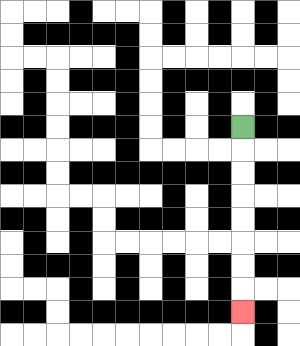{'start': '[10, 5]', 'end': '[10, 13]', 'path_directions': 'D,D,D,D,D,D,D,D', 'path_coordinates': '[[10, 5], [10, 6], [10, 7], [10, 8], [10, 9], [10, 10], [10, 11], [10, 12], [10, 13]]'}